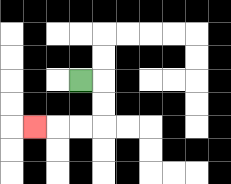{'start': '[3, 3]', 'end': '[1, 5]', 'path_directions': 'R,D,D,L,L,L', 'path_coordinates': '[[3, 3], [4, 3], [4, 4], [4, 5], [3, 5], [2, 5], [1, 5]]'}